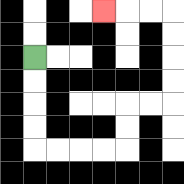{'start': '[1, 2]', 'end': '[4, 0]', 'path_directions': 'D,D,D,D,R,R,R,R,U,U,R,R,U,U,U,U,L,L,L', 'path_coordinates': '[[1, 2], [1, 3], [1, 4], [1, 5], [1, 6], [2, 6], [3, 6], [4, 6], [5, 6], [5, 5], [5, 4], [6, 4], [7, 4], [7, 3], [7, 2], [7, 1], [7, 0], [6, 0], [5, 0], [4, 0]]'}